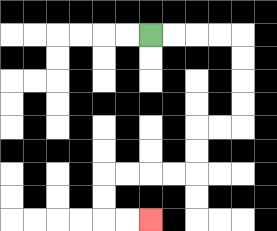{'start': '[6, 1]', 'end': '[6, 9]', 'path_directions': 'R,R,R,R,D,D,D,D,L,L,D,D,L,L,L,L,D,D,R,R', 'path_coordinates': '[[6, 1], [7, 1], [8, 1], [9, 1], [10, 1], [10, 2], [10, 3], [10, 4], [10, 5], [9, 5], [8, 5], [8, 6], [8, 7], [7, 7], [6, 7], [5, 7], [4, 7], [4, 8], [4, 9], [5, 9], [6, 9]]'}